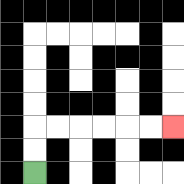{'start': '[1, 7]', 'end': '[7, 5]', 'path_directions': 'U,U,R,R,R,R,R,R', 'path_coordinates': '[[1, 7], [1, 6], [1, 5], [2, 5], [3, 5], [4, 5], [5, 5], [6, 5], [7, 5]]'}